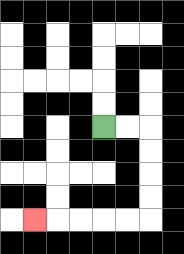{'start': '[4, 5]', 'end': '[1, 9]', 'path_directions': 'R,R,D,D,D,D,L,L,L,L,L', 'path_coordinates': '[[4, 5], [5, 5], [6, 5], [6, 6], [6, 7], [6, 8], [6, 9], [5, 9], [4, 9], [3, 9], [2, 9], [1, 9]]'}